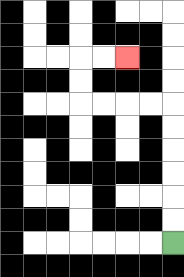{'start': '[7, 10]', 'end': '[5, 2]', 'path_directions': 'U,U,U,U,U,U,L,L,L,L,U,U,R,R', 'path_coordinates': '[[7, 10], [7, 9], [7, 8], [7, 7], [7, 6], [7, 5], [7, 4], [6, 4], [5, 4], [4, 4], [3, 4], [3, 3], [3, 2], [4, 2], [5, 2]]'}